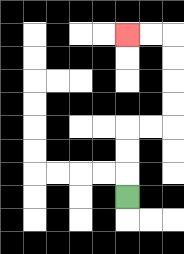{'start': '[5, 8]', 'end': '[5, 1]', 'path_directions': 'U,U,U,R,R,U,U,U,U,L,L', 'path_coordinates': '[[5, 8], [5, 7], [5, 6], [5, 5], [6, 5], [7, 5], [7, 4], [7, 3], [7, 2], [7, 1], [6, 1], [5, 1]]'}